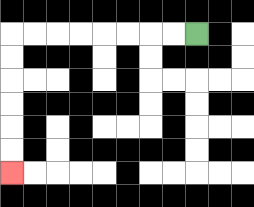{'start': '[8, 1]', 'end': '[0, 7]', 'path_directions': 'L,L,L,L,L,L,L,L,D,D,D,D,D,D', 'path_coordinates': '[[8, 1], [7, 1], [6, 1], [5, 1], [4, 1], [3, 1], [2, 1], [1, 1], [0, 1], [0, 2], [0, 3], [0, 4], [0, 5], [0, 6], [0, 7]]'}